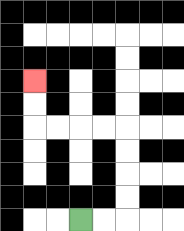{'start': '[3, 9]', 'end': '[1, 3]', 'path_directions': 'R,R,U,U,U,U,L,L,L,L,U,U', 'path_coordinates': '[[3, 9], [4, 9], [5, 9], [5, 8], [5, 7], [5, 6], [5, 5], [4, 5], [3, 5], [2, 5], [1, 5], [1, 4], [1, 3]]'}